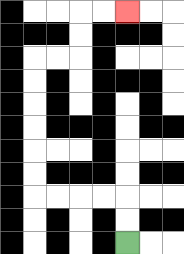{'start': '[5, 10]', 'end': '[5, 0]', 'path_directions': 'U,U,L,L,L,L,U,U,U,U,U,U,R,R,U,U,R,R', 'path_coordinates': '[[5, 10], [5, 9], [5, 8], [4, 8], [3, 8], [2, 8], [1, 8], [1, 7], [1, 6], [1, 5], [1, 4], [1, 3], [1, 2], [2, 2], [3, 2], [3, 1], [3, 0], [4, 0], [5, 0]]'}